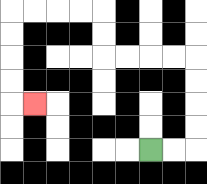{'start': '[6, 6]', 'end': '[1, 4]', 'path_directions': 'R,R,U,U,U,U,L,L,L,L,U,U,L,L,L,L,D,D,D,D,R', 'path_coordinates': '[[6, 6], [7, 6], [8, 6], [8, 5], [8, 4], [8, 3], [8, 2], [7, 2], [6, 2], [5, 2], [4, 2], [4, 1], [4, 0], [3, 0], [2, 0], [1, 0], [0, 0], [0, 1], [0, 2], [0, 3], [0, 4], [1, 4]]'}